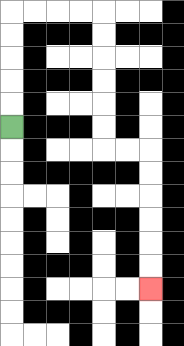{'start': '[0, 5]', 'end': '[6, 12]', 'path_directions': 'U,U,U,U,U,R,R,R,R,D,D,D,D,D,D,R,R,D,D,D,D,D,D', 'path_coordinates': '[[0, 5], [0, 4], [0, 3], [0, 2], [0, 1], [0, 0], [1, 0], [2, 0], [3, 0], [4, 0], [4, 1], [4, 2], [4, 3], [4, 4], [4, 5], [4, 6], [5, 6], [6, 6], [6, 7], [6, 8], [6, 9], [6, 10], [6, 11], [6, 12]]'}